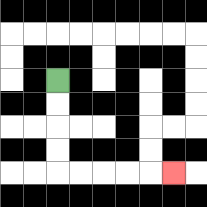{'start': '[2, 3]', 'end': '[7, 7]', 'path_directions': 'D,D,D,D,R,R,R,R,R', 'path_coordinates': '[[2, 3], [2, 4], [2, 5], [2, 6], [2, 7], [3, 7], [4, 7], [5, 7], [6, 7], [7, 7]]'}